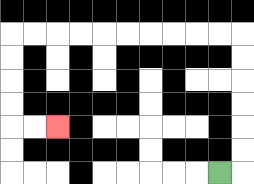{'start': '[9, 7]', 'end': '[2, 5]', 'path_directions': 'R,U,U,U,U,U,U,L,L,L,L,L,L,L,L,L,L,D,D,D,D,R,R', 'path_coordinates': '[[9, 7], [10, 7], [10, 6], [10, 5], [10, 4], [10, 3], [10, 2], [10, 1], [9, 1], [8, 1], [7, 1], [6, 1], [5, 1], [4, 1], [3, 1], [2, 1], [1, 1], [0, 1], [0, 2], [0, 3], [0, 4], [0, 5], [1, 5], [2, 5]]'}